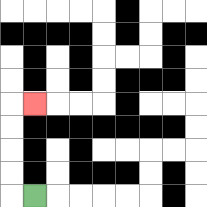{'start': '[1, 8]', 'end': '[1, 4]', 'path_directions': 'L,U,U,U,U,R', 'path_coordinates': '[[1, 8], [0, 8], [0, 7], [0, 6], [0, 5], [0, 4], [1, 4]]'}